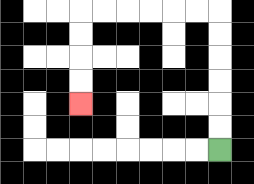{'start': '[9, 6]', 'end': '[3, 4]', 'path_directions': 'U,U,U,U,U,U,L,L,L,L,L,L,D,D,D,D', 'path_coordinates': '[[9, 6], [9, 5], [9, 4], [9, 3], [9, 2], [9, 1], [9, 0], [8, 0], [7, 0], [6, 0], [5, 0], [4, 0], [3, 0], [3, 1], [3, 2], [3, 3], [3, 4]]'}